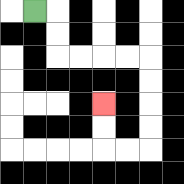{'start': '[1, 0]', 'end': '[4, 4]', 'path_directions': 'R,D,D,R,R,R,R,D,D,D,D,L,L,U,U', 'path_coordinates': '[[1, 0], [2, 0], [2, 1], [2, 2], [3, 2], [4, 2], [5, 2], [6, 2], [6, 3], [6, 4], [6, 5], [6, 6], [5, 6], [4, 6], [4, 5], [4, 4]]'}